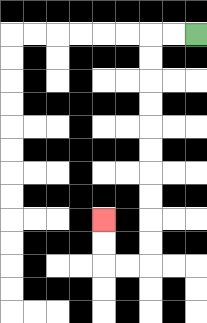{'start': '[8, 1]', 'end': '[4, 9]', 'path_directions': 'L,L,D,D,D,D,D,D,D,D,D,D,L,L,U,U', 'path_coordinates': '[[8, 1], [7, 1], [6, 1], [6, 2], [6, 3], [6, 4], [6, 5], [6, 6], [6, 7], [6, 8], [6, 9], [6, 10], [6, 11], [5, 11], [4, 11], [4, 10], [4, 9]]'}